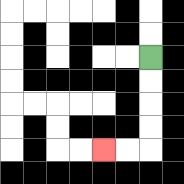{'start': '[6, 2]', 'end': '[4, 6]', 'path_directions': 'D,D,D,D,L,L', 'path_coordinates': '[[6, 2], [6, 3], [6, 4], [6, 5], [6, 6], [5, 6], [4, 6]]'}